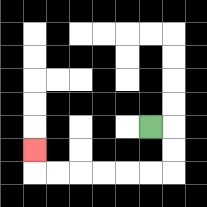{'start': '[6, 5]', 'end': '[1, 6]', 'path_directions': 'R,D,D,L,L,L,L,L,L,U', 'path_coordinates': '[[6, 5], [7, 5], [7, 6], [7, 7], [6, 7], [5, 7], [4, 7], [3, 7], [2, 7], [1, 7], [1, 6]]'}